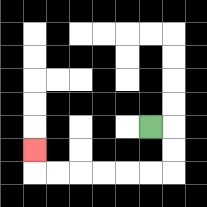{'start': '[6, 5]', 'end': '[1, 6]', 'path_directions': 'R,D,D,L,L,L,L,L,L,U', 'path_coordinates': '[[6, 5], [7, 5], [7, 6], [7, 7], [6, 7], [5, 7], [4, 7], [3, 7], [2, 7], [1, 7], [1, 6]]'}